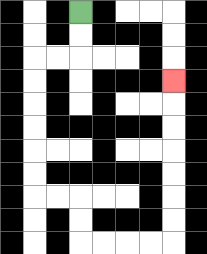{'start': '[3, 0]', 'end': '[7, 3]', 'path_directions': 'D,D,L,L,D,D,D,D,D,D,R,R,D,D,R,R,R,R,U,U,U,U,U,U,U', 'path_coordinates': '[[3, 0], [3, 1], [3, 2], [2, 2], [1, 2], [1, 3], [1, 4], [1, 5], [1, 6], [1, 7], [1, 8], [2, 8], [3, 8], [3, 9], [3, 10], [4, 10], [5, 10], [6, 10], [7, 10], [7, 9], [7, 8], [7, 7], [7, 6], [7, 5], [7, 4], [7, 3]]'}